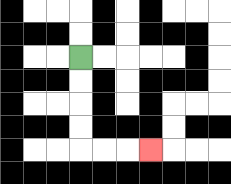{'start': '[3, 2]', 'end': '[6, 6]', 'path_directions': 'D,D,D,D,R,R,R', 'path_coordinates': '[[3, 2], [3, 3], [3, 4], [3, 5], [3, 6], [4, 6], [5, 6], [6, 6]]'}